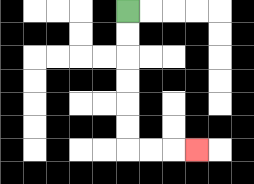{'start': '[5, 0]', 'end': '[8, 6]', 'path_directions': 'D,D,D,D,D,D,R,R,R', 'path_coordinates': '[[5, 0], [5, 1], [5, 2], [5, 3], [5, 4], [5, 5], [5, 6], [6, 6], [7, 6], [8, 6]]'}